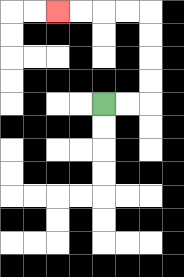{'start': '[4, 4]', 'end': '[2, 0]', 'path_directions': 'R,R,U,U,U,U,L,L,L,L', 'path_coordinates': '[[4, 4], [5, 4], [6, 4], [6, 3], [6, 2], [6, 1], [6, 0], [5, 0], [4, 0], [3, 0], [2, 0]]'}